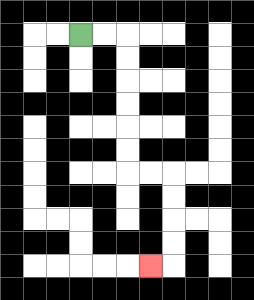{'start': '[3, 1]', 'end': '[6, 11]', 'path_directions': 'R,R,D,D,D,D,D,D,R,R,D,D,D,D,L', 'path_coordinates': '[[3, 1], [4, 1], [5, 1], [5, 2], [5, 3], [5, 4], [5, 5], [5, 6], [5, 7], [6, 7], [7, 7], [7, 8], [7, 9], [7, 10], [7, 11], [6, 11]]'}